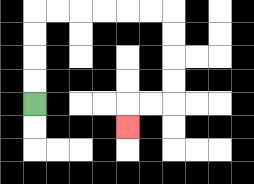{'start': '[1, 4]', 'end': '[5, 5]', 'path_directions': 'U,U,U,U,R,R,R,R,R,R,D,D,D,D,L,L,D', 'path_coordinates': '[[1, 4], [1, 3], [1, 2], [1, 1], [1, 0], [2, 0], [3, 0], [4, 0], [5, 0], [6, 0], [7, 0], [7, 1], [7, 2], [7, 3], [7, 4], [6, 4], [5, 4], [5, 5]]'}